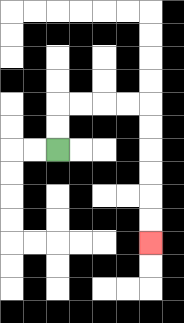{'start': '[2, 6]', 'end': '[6, 10]', 'path_directions': 'U,U,R,R,R,R,D,D,D,D,D,D', 'path_coordinates': '[[2, 6], [2, 5], [2, 4], [3, 4], [4, 4], [5, 4], [6, 4], [6, 5], [6, 6], [6, 7], [6, 8], [6, 9], [6, 10]]'}